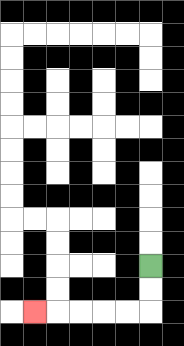{'start': '[6, 11]', 'end': '[1, 13]', 'path_directions': 'D,D,L,L,L,L,L', 'path_coordinates': '[[6, 11], [6, 12], [6, 13], [5, 13], [4, 13], [3, 13], [2, 13], [1, 13]]'}